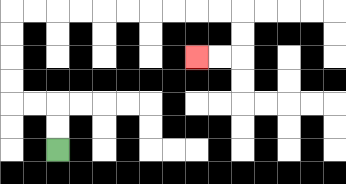{'start': '[2, 6]', 'end': '[8, 2]', 'path_directions': 'U,U,L,L,U,U,U,U,R,R,R,R,R,R,R,R,R,R,D,D,L,L', 'path_coordinates': '[[2, 6], [2, 5], [2, 4], [1, 4], [0, 4], [0, 3], [0, 2], [0, 1], [0, 0], [1, 0], [2, 0], [3, 0], [4, 0], [5, 0], [6, 0], [7, 0], [8, 0], [9, 0], [10, 0], [10, 1], [10, 2], [9, 2], [8, 2]]'}